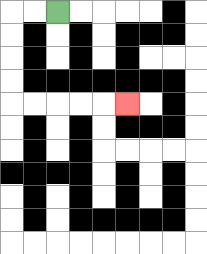{'start': '[2, 0]', 'end': '[5, 4]', 'path_directions': 'L,L,D,D,D,D,R,R,R,R,R', 'path_coordinates': '[[2, 0], [1, 0], [0, 0], [0, 1], [0, 2], [0, 3], [0, 4], [1, 4], [2, 4], [3, 4], [4, 4], [5, 4]]'}